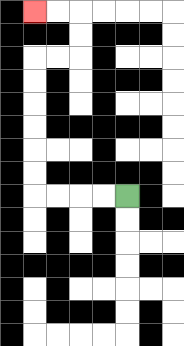{'start': '[5, 8]', 'end': '[1, 0]', 'path_directions': 'L,L,L,L,U,U,U,U,U,U,R,R,U,U,L,L', 'path_coordinates': '[[5, 8], [4, 8], [3, 8], [2, 8], [1, 8], [1, 7], [1, 6], [1, 5], [1, 4], [1, 3], [1, 2], [2, 2], [3, 2], [3, 1], [3, 0], [2, 0], [1, 0]]'}